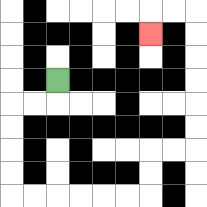{'start': '[2, 3]', 'end': '[6, 1]', 'path_directions': 'D,L,L,D,D,D,D,R,R,R,R,R,R,U,U,R,R,U,U,U,U,U,U,L,L,D', 'path_coordinates': '[[2, 3], [2, 4], [1, 4], [0, 4], [0, 5], [0, 6], [0, 7], [0, 8], [1, 8], [2, 8], [3, 8], [4, 8], [5, 8], [6, 8], [6, 7], [6, 6], [7, 6], [8, 6], [8, 5], [8, 4], [8, 3], [8, 2], [8, 1], [8, 0], [7, 0], [6, 0], [6, 1]]'}